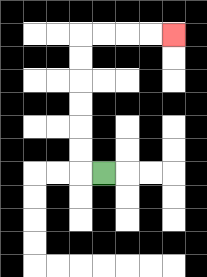{'start': '[4, 7]', 'end': '[7, 1]', 'path_directions': 'L,U,U,U,U,U,U,R,R,R,R', 'path_coordinates': '[[4, 7], [3, 7], [3, 6], [3, 5], [3, 4], [3, 3], [3, 2], [3, 1], [4, 1], [5, 1], [6, 1], [7, 1]]'}